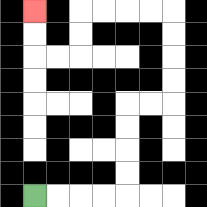{'start': '[1, 8]', 'end': '[1, 0]', 'path_directions': 'R,R,R,R,U,U,U,U,R,R,U,U,U,U,L,L,L,L,D,D,L,L,U,U', 'path_coordinates': '[[1, 8], [2, 8], [3, 8], [4, 8], [5, 8], [5, 7], [5, 6], [5, 5], [5, 4], [6, 4], [7, 4], [7, 3], [7, 2], [7, 1], [7, 0], [6, 0], [5, 0], [4, 0], [3, 0], [3, 1], [3, 2], [2, 2], [1, 2], [1, 1], [1, 0]]'}